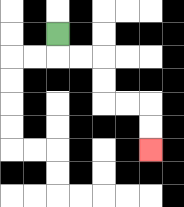{'start': '[2, 1]', 'end': '[6, 6]', 'path_directions': 'D,R,R,D,D,R,R,D,D', 'path_coordinates': '[[2, 1], [2, 2], [3, 2], [4, 2], [4, 3], [4, 4], [5, 4], [6, 4], [6, 5], [6, 6]]'}